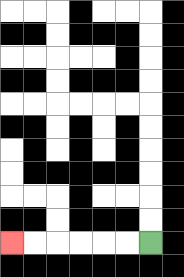{'start': '[6, 10]', 'end': '[0, 10]', 'path_directions': 'L,L,L,L,L,L', 'path_coordinates': '[[6, 10], [5, 10], [4, 10], [3, 10], [2, 10], [1, 10], [0, 10]]'}